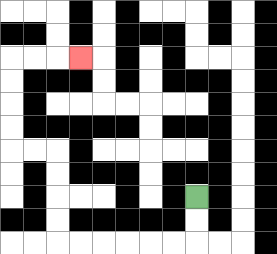{'start': '[8, 8]', 'end': '[3, 2]', 'path_directions': 'D,D,L,L,L,L,L,L,U,U,U,U,L,L,U,U,U,U,R,R,R', 'path_coordinates': '[[8, 8], [8, 9], [8, 10], [7, 10], [6, 10], [5, 10], [4, 10], [3, 10], [2, 10], [2, 9], [2, 8], [2, 7], [2, 6], [1, 6], [0, 6], [0, 5], [0, 4], [0, 3], [0, 2], [1, 2], [2, 2], [3, 2]]'}